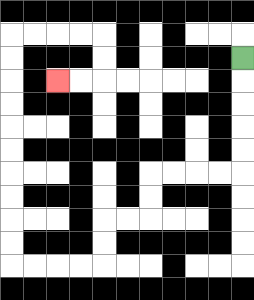{'start': '[10, 2]', 'end': '[2, 3]', 'path_directions': 'D,D,D,D,D,L,L,L,L,D,D,L,L,D,D,L,L,L,L,U,U,U,U,U,U,U,U,U,U,R,R,R,R,D,D,L,L', 'path_coordinates': '[[10, 2], [10, 3], [10, 4], [10, 5], [10, 6], [10, 7], [9, 7], [8, 7], [7, 7], [6, 7], [6, 8], [6, 9], [5, 9], [4, 9], [4, 10], [4, 11], [3, 11], [2, 11], [1, 11], [0, 11], [0, 10], [0, 9], [0, 8], [0, 7], [0, 6], [0, 5], [0, 4], [0, 3], [0, 2], [0, 1], [1, 1], [2, 1], [3, 1], [4, 1], [4, 2], [4, 3], [3, 3], [2, 3]]'}